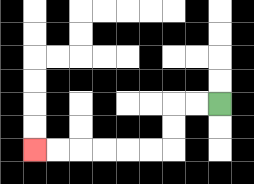{'start': '[9, 4]', 'end': '[1, 6]', 'path_directions': 'L,L,D,D,L,L,L,L,L,L', 'path_coordinates': '[[9, 4], [8, 4], [7, 4], [7, 5], [7, 6], [6, 6], [5, 6], [4, 6], [3, 6], [2, 6], [1, 6]]'}